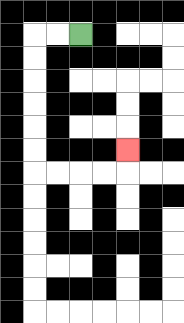{'start': '[3, 1]', 'end': '[5, 6]', 'path_directions': 'L,L,D,D,D,D,D,D,R,R,R,R,U', 'path_coordinates': '[[3, 1], [2, 1], [1, 1], [1, 2], [1, 3], [1, 4], [1, 5], [1, 6], [1, 7], [2, 7], [3, 7], [4, 7], [5, 7], [5, 6]]'}